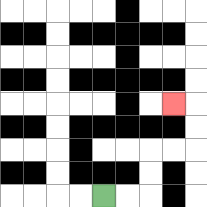{'start': '[4, 8]', 'end': '[7, 4]', 'path_directions': 'R,R,U,U,R,R,U,U,L', 'path_coordinates': '[[4, 8], [5, 8], [6, 8], [6, 7], [6, 6], [7, 6], [8, 6], [8, 5], [8, 4], [7, 4]]'}